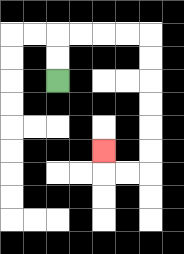{'start': '[2, 3]', 'end': '[4, 6]', 'path_directions': 'U,U,R,R,R,R,D,D,D,D,D,D,L,L,U', 'path_coordinates': '[[2, 3], [2, 2], [2, 1], [3, 1], [4, 1], [5, 1], [6, 1], [6, 2], [6, 3], [6, 4], [6, 5], [6, 6], [6, 7], [5, 7], [4, 7], [4, 6]]'}